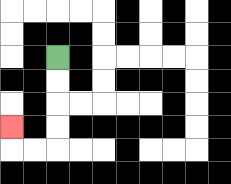{'start': '[2, 2]', 'end': '[0, 5]', 'path_directions': 'D,D,D,D,L,L,U', 'path_coordinates': '[[2, 2], [2, 3], [2, 4], [2, 5], [2, 6], [1, 6], [0, 6], [0, 5]]'}